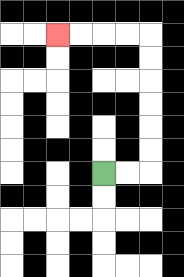{'start': '[4, 7]', 'end': '[2, 1]', 'path_directions': 'R,R,U,U,U,U,U,U,L,L,L,L', 'path_coordinates': '[[4, 7], [5, 7], [6, 7], [6, 6], [6, 5], [6, 4], [6, 3], [6, 2], [6, 1], [5, 1], [4, 1], [3, 1], [2, 1]]'}